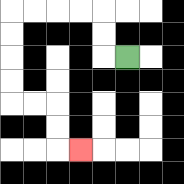{'start': '[5, 2]', 'end': '[3, 6]', 'path_directions': 'L,U,U,L,L,L,L,D,D,D,D,R,R,D,D,R', 'path_coordinates': '[[5, 2], [4, 2], [4, 1], [4, 0], [3, 0], [2, 0], [1, 0], [0, 0], [0, 1], [0, 2], [0, 3], [0, 4], [1, 4], [2, 4], [2, 5], [2, 6], [3, 6]]'}